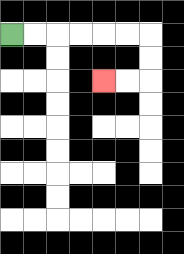{'start': '[0, 1]', 'end': '[4, 3]', 'path_directions': 'R,R,R,R,R,R,D,D,L,L', 'path_coordinates': '[[0, 1], [1, 1], [2, 1], [3, 1], [4, 1], [5, 1], [6, 1], [6, 2], [6, 3], [5, 3], [4, 3]]'}